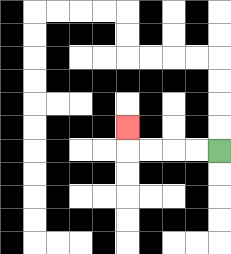{'start': '[9, 6]', 'end': '[5, 5]', 'path_directions': 'L,L,L,L,U', 'path_coordinates': '[[9, 6], [8, 6], [7, 6], [6, 6], [5, 6], [5, 5]]'}